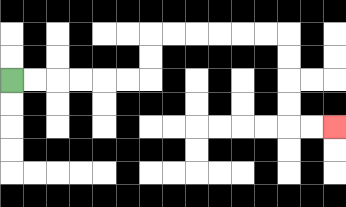{'start': '[0, 3]', 'end': '[14, 5]', 'path_directions': 'R,R,R,R,R,R,U,U,R,R,R,R,R,R,D,D,D,D,R,R', 'path_coordinates': '[[0, 3], [1, 3], [2, 3], [3, 3], [4, 3], [5, 3], [6, 3], [6, 2], [6, 1], [7, 1], [8, 1], [9, 1], [10, 1], [11, 1], [12, 1], [12, 2], [12, 3], [12, 4], [12, 5], [13, 5], [14, 5]]'}